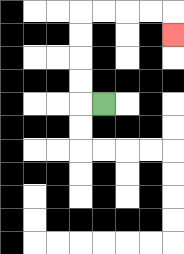{'start': '[4, 4]', 'end': '[7, 1]', 'path_directions': 'L,U,U,U,U,R,R,R,R,D', 'path_coordinates': '[[4, 4], [3, 4], [3, 3], [3, 2], [3, 1], [3, 0], [4, 0], [5, 0], [6, 0], [7, 0], [7, 1]]'}